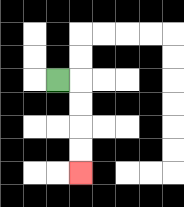{'start': '[2, 3]', 'end': '[3, 7]', 'path_directions': 'R,D,D,D,D', 'path_coordinates': '[[2, 3], [3, 3], [3, 4], [3, 5], [3, 6], [3, 7]]'}